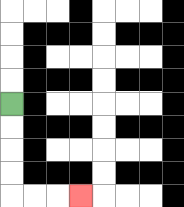{'start': '[0, 4]', 'end': '[3, 8]', 'path_directions': 'D,D,D,D,R,R,R', 'path_coordinates': '[[0, 4], [0, 5], [0, 6], [0, 7], [0, 8], [1, 8], [2, 8], [3, 8]]'}